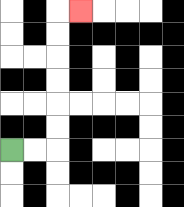{'start': '[0, 6]', 'end': '[3, 0]', 'path_directions': 'R,R,U,U,U,U,U,U,R', 'path_coordinates': '[[0, 6], [1, 6], [2, 6], [2, 5], [2, 4], [2, 3], [2, 2], [2, 1], [2, 0], [3, 0]]'}